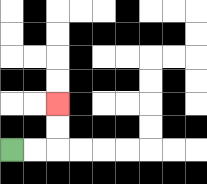{'start': '[0, 6]', 'end': '[2, 4]', 'path_directions': 'R,R,U,U', 'path_coordinates': '[[0, 6], [1, 6], [2, 6], [2, 5], [2, 4]]'}